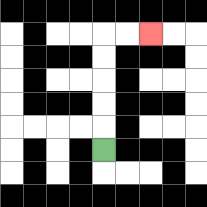{'start': '[4, 6]', 'end': '[6, 1]', 'path_directions': 'U,U,U,U,U,R,R', 'path_coordinates': '[[4, 6], [4, 5], [4, 4], [4, 3], [4, 2], [4, 1], [5, 1], [6, 1]]'}